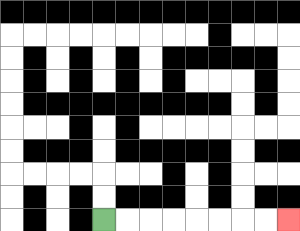{'start': '[4, 9]', 'end': '[12, 9]', 'path_directions': 'R,R,R,R,R,R,R,R', 'path_coordinates': '[[4, 9], [5, 9], [6, 9], [7, 9], [8, 9], [9, 9], [10, 9], [11, 9], [12, 9]]'}